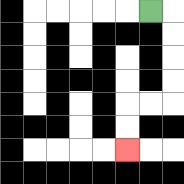{'start': '[6, 0]', 'end': '[5, 6]', 'path_directions': 'R,D,D,D,D,L,L,D,D', 'path_coordinates': '[[6, 0], [7, 0], [7, 1], [7, 2], [7, 3], [7, 4], [6, 4], [5, 4], [5, 5], [5, 6]]'}